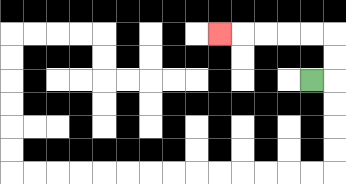{'start': '[13, 3]', 'end': '[9, 1]', 'path_directions': 'R,U,U,L,L,L,L,L', 'path_coordinates': '[[13, 3], [14, 3], [14, 2], [14, 1], [13, 1], [12, 1], [11, 1], [10, 1], [9, 1]]'}